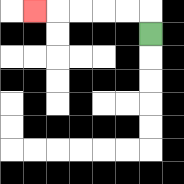{'start': '[6, 1]', 'end': '[1, 0]', 'path_directions': 'U,L,L,L,L,L', 'path_coordinates': '[[6, 1], [6, 0], [5, 0], [4, 0], [3, 0], [2, 0], [1, 0]]'}